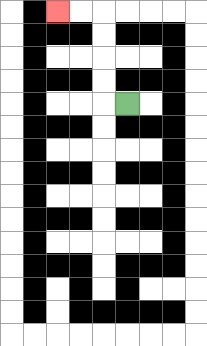{'start': '[5, 4]', 'end': '[2, 0]', 'path_directions': 'L,U,U,U,U,L,L', 'path_coordinates': '[[5, 4], [4, 4], [4, 3], [4, 2], [4, 1], [4, 0], [3, 0], [2, 0]]'}